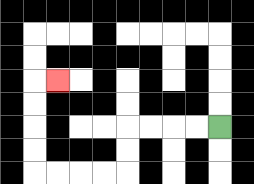{'start': '[9, 5]', 'end': '[2, 3]', 'path_directions': 'L,L,L,L,D,D,L,L,L,L,U,U,U,U,R', 'path_coordinates': '[[9, 5], [8, 5], [7, 5], [6, 5], [5, 5], [5, 6], [5, 7], [4, 7], [3, 7], [2, 7], [1, 7], [1, 6], [1, 5], [1, 4], [1, 3], [2, 3]]'}